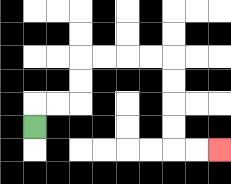{'start': '[1, 5]', 'end': '[9, 6]', 'path_directions': 'U,R,R,U,U,R,R,R,R,D,D,D,D,R,R', 'path_coordinates': '[[1, 5], [1, 4], [2, 4], [3, 4], [3, 3], [3, 2], [4, 2], [5, 2], [6, 2], [7, 2], [7, 3], [7, 4], [7, 5], [7, 6], [8, 6], [9, 6]]'}